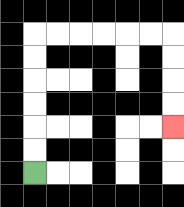{'start': '[1, 7]', 'end': '[7, 5]', 'path_directions': 'U,U,U,U,U,U,R,R,R,R,R,R,D,D,D,D', 'path_coordinates': '[[1, 7], [1, 6], [1, 5], [1, 4], [1, 3], [1, 2], [1, 1], [2, 1], [3, 1], [4, 1], [5, 1], [6, 1], [7, 1], [7, 2], [7, 3], [7, 4], [7, 5]]'}